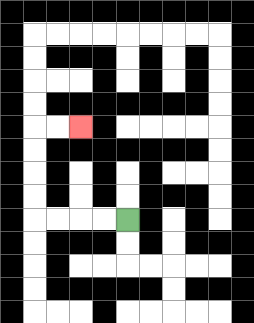{'start': '[5, 9]', 'end': '[3, 5]', 'path_directions': 'L,L,L,L,U,U,U,U,R,R', 'path_coordinates': '[[5, 9], [4, 9], [3, 9], [2, 9], [1, 9], [1, 8], [1, 7], [1, 6], [1, 5], [2, 5], [3, 5]]'}